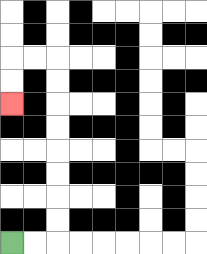{'start': '[0, 10]', 'end': '[0, 4]', 'path_directions': 'R,R,U,U,U,U,U,U,U,U,L,L,D,D', 'path_coordinates': '[[0, 10], [1, 10], [2, 10], [2, 9], [2, 8], [2, 7], [2, 6], [2, 5], [2, 4], [2, 3], [2, 2], [1, 2], [0, 2], [0, 3], [0, 4]]'}